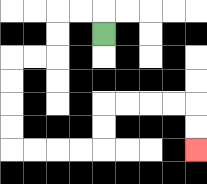{'start': '[4, 1]', 'end': '[8, 6]', 'path_directions': 'U,L,L,D,D,L,L,D,D,D,D,R,R,R,R,U,U,R,R,R,R,D,D', 'path_coordinates': '[[4, 1], [4, 0], [3, 0], [2, 0], [2, 1], [2, 2], [1, 2], [0, 2], [0, 3], [0, 4], [0, 5], [0, 6], [1, 6], [2, 6], [3, 6], [4, 6], [4, 5], [4, 4], [5, 4], [6, 4], [7, 4], [8, 4], [8, 5], [8, 6]]'}